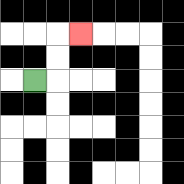{'start': '[1, 3]', 'end': '[3, 1]', 'path_directions': 'R,U,U,R', 'path_coordinates': '[[1, 3], [2, 3], [2, 2], [2, 1], [3, 1]]'}